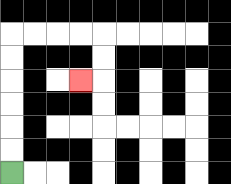{'start': '[0, 7]', 'end': '[3, 3]', 'path_directions': 'U,U,U,U,U,U,R,R,R,R,D,D,L', 'path_coordinates': '[[0, 7], [0, 6], [0, 5], [0, 4], [0, 3], [0, 2], [0, 1], [1, 1], [2, 1], [3, 1], [4, 1], [4, 2], [4, 3], [3, 3]]'}